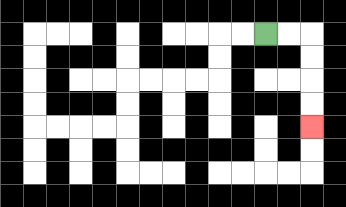{'start': '[11, 1]', 'end': '[13, 5]', 'path_directions': 'R,R,D,D,D,D', 'path_coordinates': '[[11, 1], [12, 1], [13, 1], [13, 2], [13, 3], [13, 4], [13, 5]]'}